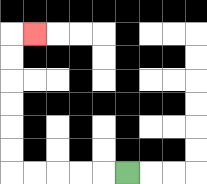{'start': '[5, 7]', 'end': '[1, 1]', 'path_directions': 'L,L,L,L,L,U,U,U,U,U,U,R', 'path_coordinates': '[[5, 7], [4, 7], [3, 7], [2, 7], [1, 7], [0, 7], [0, 6], [0, 5], [0, 4], [0, 3], [0, 2], [0, 1], [1, 1]]'}